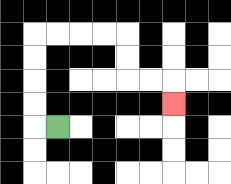{'start': '[2, 5]', 'end': '[7, 4]', 'path_directions': 'L,U,U,U,U,R,R,R,R,D,D,R,R,D', 'path_coordinates': '[[2, 5], [1, 5], [1, 4], [1, 3], [1, 2], [1, 1], [2, 1], [3, 1], [4, 1], [5, 1], [5, 2], [5, 3], [6, 3], [7, 3], [7, 4]]'}